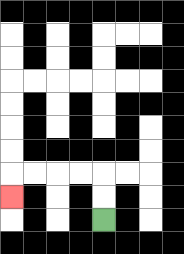{'start': '[4, 9]', 'end': '[0, 8]', 'path_directions': 'U,U,L,L,L,L,D', 'path_coordinates': '[[4, 9], [4, 8], [4, 7], [3, 7], [2, 7], [1, 7], [0, 7], [0, 8]]'}